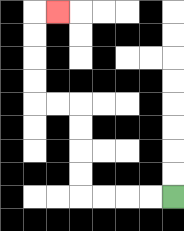{'start': '[7, 8]', 'end': '[2, 0]', 'path_directions': 'L,L,L,L,U,U,U,U,L,L,U,U,U,U,R', 'path_coordinates': '[[7, 8], [6, 8], [5, 8], [4, 8], [3, 8], [3, 7], [3, 6], [3, 5], [3, 4], [2, 4], [1, 4], [1, 3], [1, 2], [1, 1], [1, 0], [2, 0]]'}